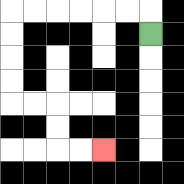{'start': '[6, 1]', 'end': '[4, 6]', 'path_directions': 'U,L,L,L,L,L,L,D,D,D,D,R,R,D,D,R,R', 'path_coordinates': '[[6, 1], [6, 0], [5, 0], [4, 0], [3, 0], [2, 0], [1, 0], [0, 0], [0, 1], [0, 2], [0, 3], [0, 4], [1, 4], [2, 4], [2, 5], [2, 6], [3, 6], [4, 6]]'}